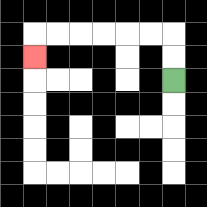{'start': '[7, 3]', 'end': '[1, 2]', 'path_directions': 'U,U,L,L,L,L,L,L,D', 'path_coordinates': '[[7, 3], [7, 2], [7, 1], [6, 1], [5, 1], [4, 1], [3, 1], [2, 1], [1, 1], [1, 2]]'}